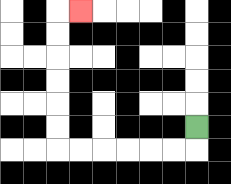{'start': '[8, 5]', 'end': '[3, 0]', 'path_directions': 'D,L,L,L,L,L,L,U,U,U,U,U,U,R', 'path_coordinates': '[[8, 5], [8, 6], [7, 6], [6, 6], [5, 6], [4, 6], [3, 6], [2, 6], [2, 5], [2, 4], [2, 3], [2, 2], [2, 1], [2, 0], [3, 0]]'}